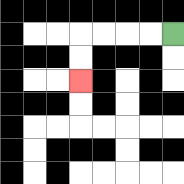{'start': '[7, 1]', 'end': '[3, 3]', 'path_directions': 'L,L,L,L,D,D', 'path_coordinates': '[[7, 1], [6, 1], [5, 1], [4, 1], [3, 1], [3, 2], [3, 3]]'}